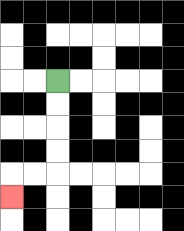{'start': '[2, 3]', 'end': '[0, 8]', 'path_directions': 'D,D,D,D,L,L,D', 'path_coordinates': '[[2, 3], [2, 4], [2, 5], [2, 6], [2, 7], [1, 7], [0, 7], [0, 8]]'}